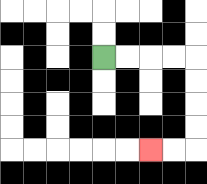{'start': '[4, 2]', 'end': '[6, 6]', 'path_directions': 'R,R,R,R,D,D,D,D,L,L', 'path_coordinates': '[[4, 2], [5, 2], [6, 2], [7, 2], [8, 2], [8, 3], [8, 4], [8, 5], [8, 6], [7, 6], [6, 6]]'}